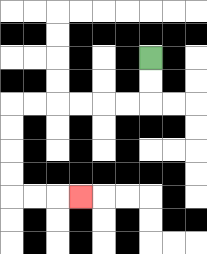{'start': '[6, 2]', 'end': '[3, 8]', 'path_directions': 'D,D,L,L,L,L,L,L,D,D,D,D,R,R,R', 'path_coordinates': '[[6, 2], [6, 3], [6, 4], [5, 4], [4, 4], [3, 4], [2, 4], [1, 4], [0, 4], [0, 5], [0, 6], [0, 7], [0, 8], [1, 8], [2, 8], [3, 8]]'}